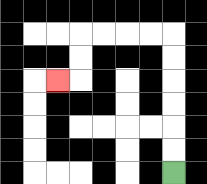{'start': '[7, 7]', 'end': '[2, 3]', 'path_directions': 'U,U,U,U,U,U,L,L,L,L,D,D,L', 'path_coordinates': '[[7, 7], [7, 6], [7, 5], [7, 4], [7, 3], [7, 2], [7, 1], [6, 1], [5, 1], [4, 1], [3, 1], [3, 2], [3, 3], [2, 3]]'}